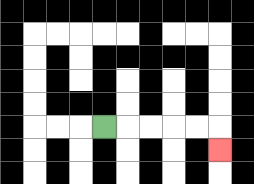{'start': '[4, 5]', 'end': '[9, 6]', 'path_directions': 'R,R,R,R,R,D', 'path_coordinates': '[[4, 5], [5, 5], [6, 5], [7, 5], [8, 5], [9, 5], [9, 6]]'}